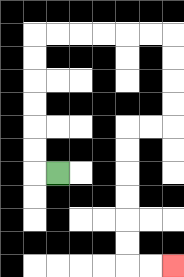{'start': '[2, 7]', 'end': '[7, 11]', 'path_directions': 'L,U,U,U,U,U,U,R,R,R,R,R,R,D,D,D,D,L,L,D,D,D,D,D,D,R,R', 'path_coordinates': '[[2, 7], [1, 7], [1, 6], [1, 5], [1, 4], [1, 3], [1, 2], [1, 1], [2, 1], [3, 1], [4, 1], [5, 1], [6, 1], [7, 1], [7, 2], [7, 3], [7, 4], [7, 5], [6, 5], [5, 5], [5, 6], [5, 7], [5, 8], [5, 9], [5, 10], [5, 11], [6, 11], [7, 11]]'}